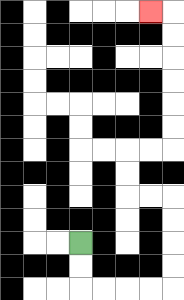{'start': '[3, 10]', 'end': '[6, 0]', 'path_directions': 'D,D,R,R,R,R,U,U,U,U,L,L,U,U,R,R,U,U,U,U,U,U,L', 'path_coordinates': '[[3, 10], [3, 11], [3, 12], [4, 12], [5, 12], [6, 12], [7, 12], [7, 11], [7, 10], [7, 9], [7, 8], [6, 8], [5, 8], [5, 7], [5, 6], [6, 6], [7, 6], [7, 5], [7, 4], [7, 3], [7, 2], [7, 1], [7, 0], [6, 0]]'}